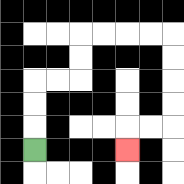{'start': '[1, 6]', 'end': '[5, 6]', 'path_directions': 'U,U,U,R,R,U,U,R,R,R,R,D,D,D,D,L,L,D', 'path_coordinates': '[[1, 6], [1, 5], [1, 4], [1, 3], [2, 3], [3, 3], [3, 2], [3, 1], [4, 1], [5, 1], [6, 1], [7, 1], [7, 2], [7, 3], [7, 4], [7, 5], [6, 5], [5, 5], [5, 6]]'}